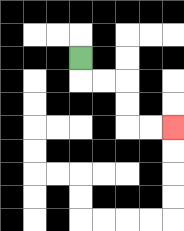{'start': '[3, 2]', 'end': '[7, 5]', 'path_directions': 'D,R,R,D,D,R,R', 'path_coordinates': '[[3, 2], [3, 3], [4, 3], [5, 3], [5, 4], [5, 5], [6, 5], [7, 5]]'}